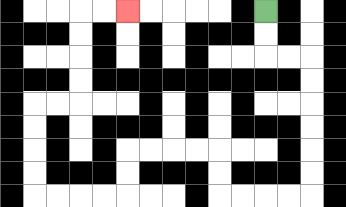{'start': '[11, 0]', 'end': '[5, 0]', 'path_directions': 'D,D,R,R,D,D,D,D,D,D,L,L,L,L,U,U,L,L,L,L,D,D,L,L,L,L,U,U,U,U,R,R,U,U,U,U,R,R', 'path_coordinates': '[[11, 0], [11, 1], [11, 2], [12, 2], [13, 2], [13, 3], [13, 4], [13, 5], [13, 6], [13, 7], [13, 8], [12, 8], [11, 8], [10, 8], [9, 8], [9, 7], [9, 6], [8, 6], [7, 6], [6, 6], [5, 6], [5, 7], [5, 8], [4, 8], [3, 8], [2, 8], [1, 8], [1, 7], [1, 6], [1, 5], [1, 4], [2, 4], [3, 4], [3, 3], [3, 2], [3, 1], [3, 0], [4, 0], [5, 0]]'}